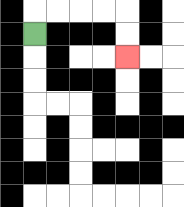{'start': '[1, 1]', 'end': '[5, 2]', 'path_directions': 'U,R,R,R,R,D,D', 'path_coordinates': '[[1, 1], [1, 0], [2, 0], [3, 0], [4, 0], [5, 0], [5, 1], [5, 2]]'}